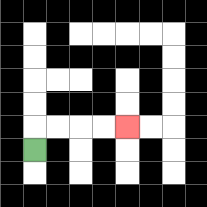{'start': '[1, 6]', 'end': '[5, 5]', 'path_directions': 'U,R,R,R,R', 'path_coordinates': '[[1, 6], [1, 5], [2, 5], [3, 5], [4, 5], [5, 5]]'}